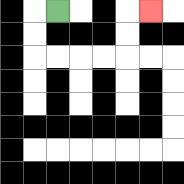{'start': '[2, 0]', 'end': '[6, 0]', 'path_directions': 'L,D,D,R,R,R,R,U,U,R', 'path_coordinates': '[[2, 0], [1, 0], [1, 1], [1, 2], [2, 2], [3, 2], [4, 2], [5, 2], [5, 1], [5, 0], [6, 0]]'}